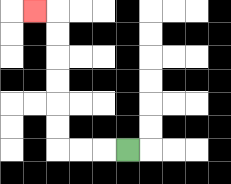{'start': '[5, 6]', 'end': '[1, 0]', 'path_directions': 'L,L,L,U,U,U,U,U,U,L', 'path_coordinates': '[[5, 6], [4, 6], [3, 6], [2, 6], [2, 5], [2, 4], [2, 3], [2, 2], [2, 1], [2, 0], [1, 0]]'}